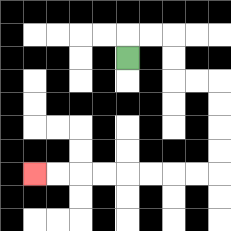{'start': '[5, 2]', 'end': '[1, 7]', 'path_directions': 'U,R,R,D,D,R,R,D,D,D,D,L,L,L,L,L,L,L,L', 'path_coordinates': '[[5, 2], [5, 1], [6, 1], [7, 1], [7, 2], [7, 3], [8, 3], [9, 3], [9, 4], [9, 5], [9, 6], [9, 7], [8, 7], [7, 7], [6, 7], [5, 7], [4, 7], [3, 7], [2, 7], [1, 7]]'}